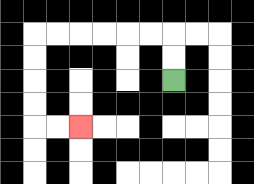{'start': '[7, 3]', 'end': '[3, 5]', 'path_directions': 'U,U,L,L,L,L,L,L,D,D,D,D,R,R', 'path_coordinates': '[[7, 3], [7, 2], [7, 1], [6, 1], [5, 1], [4, 1], [3, 1], [2, 1], [1, 1], [1, 2], [1, 3], [1, 4], [1, 5], [2, 5], [3, 5]]'}